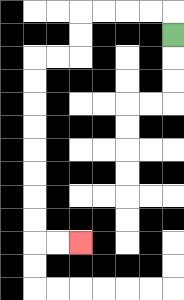{'start': '[7, 1]', 'end': '[3, 10]', 'path_directions': 'U,L,L,L,L,D,D,L,L,D,D,D,D,D,D,D,D,R,R', 'path_coordinates': '[[7, 1], [7, 0], [6, 0], [5, 0], [4, 0], [3, 0], [3, 1], [3, 2], [2, 2], [1, 2], [1, 3], [1, 4], [1, 5], [1, 6], [1, 7], [1, 8], [1, 9], [1, 10], [2, 10], [3, 10]]'}